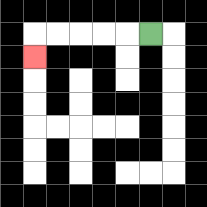{'start': '[6, 1]', 'end': '[1, 2]', 'path_directions': 'L,L,L,L,L,D', 'path_coordinates': '[[6, 1], [5, 1], [4, 1], [3, 1], [2, 1], [1, 1], [1, 2]]'}